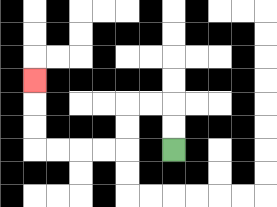{'start': '[7, 6]', 'end': '[1, 3]', 'path_directions': 'U,U,L,L,D,D,L,L,L,L,U,U,U', 'path_coordinates': '[[7, 6], [7, 5], [7, 4], [6, 4], [5, 4], [5, 5], [5, 6], [4, 6], [3, 6], [2, 6], [1, 6], [1, 5], [1, 4], [1, 3]]'}